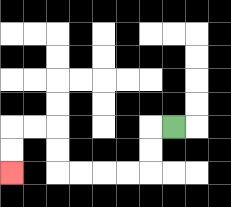{'start': '[7, 5]', 'end': '[0, 7]', 'path_directions': 'L,D,D,L,L,L,L,U,U,L,L,D,D', 'path_coordinates': '[[7, 5], [6, 5], [6, 6], [6, 7], [5, 7], [4, 7], [3, 7], [2, 7], [2, 6], [2, 5], [1, 5], [0, 5], [0, 6], [0, 7]]'}